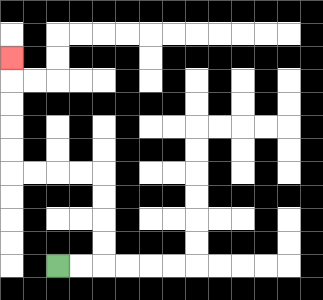{'start': '[2, 11]', 'end': '[0, 2]', 'path_directions': 'R,R,U,U,U,U,L,L,L,L,U,U,U,U,U', 'path_coordinates': '[[2, 11], [3, 11], [4, 11], [4, 10], [4, 9], [4, 8], [4, 7], [3, 7], [2, 7], [1, 7], [0, 7], [0, 6], [0, 5], [0, 4], [0, 3], [0, 2]]'}